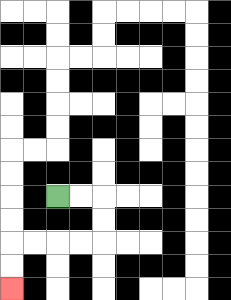{'start': '[2, 8]', 'end': '[0, 12]', 'path_directions': 'R,R,D,D,L,L,L,L,D,D', 'path_coordinates': '[[2, 8], [3, 8], [4, 8], [4, 9], [4, 10], [3, 10], [2, 10], [1, 10], [0, 10], [0, 11], [0, 12]]'}